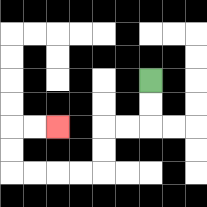{'start': '[6, 3]', 'end': '[2, 5]', 'path_directions': 'D,D,L,L,D,D,L,L,L,L,U,U,R,R', 'path_coordinates': '[[6, 3], [6, 4], [6, 5], [5, 5], [4, 5], [4, 6], [4, 7], [3, 7], [2, 7], [1, 7], [0, 7], [0, 6], [0, 5], [1, 5], [2, 5]]'}